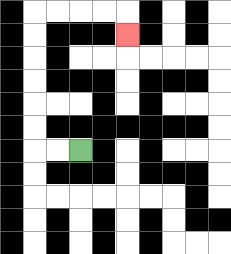{'start': '[3, 6]', 'end': '[5, 1]', 'path_directions': 'L,L,U,U,U,U,U,U,R,R,R,R,D', 'path_coordinates': '[[3, 6], [2, 6], [1, 6], [1, 5], [1, 4], [1, 3], [1, 2], [1, 1], [1, 0], [2, 0], [3, 0], [4, 0], [5, 0], [5, 1]]'}